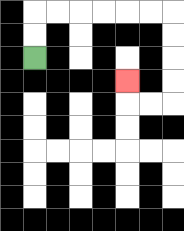{'start': '[1, 2]', 'end': '[5, 3]', 'path_directions': 'U,U,R,R,R,R,R,R,D,D,D,D,L,L,U', 'path_coordinates': '[[1, 2], [1, 1], [1, 0], [2, 0], [3, 0], [4, 0], [5, 0], [6, 0], [7, 0], [7, 1], [7, 2], [7, 3], [7, 4], [6, 4], [5, 4], [5, 3]]'}